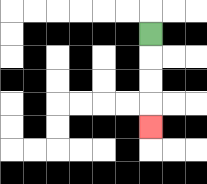{'start': '[6, 1]', 'end': '[6, 5]', 'path_directions': 'D,D,D,D', 'path_coordinates': '[[6, 1], [6, 2], [6, 3], [6, 4], [6, 5]]'}